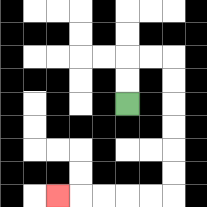{'start': '[5, 4]', 'end': '[2, 8]', 'path_directions': 'U,U,R,R,D,D,D,D,D,D,L,L,L,L,L', 'path_coordinates': '[[5, 4], [5, 3], [5, 2], [6, 2], [7, 2], [7, 3], [7, 4], [7, 5], [7, 6], [7, 7], [7, 8], [6, 8], [5, 8], [4, 8], [3, 8], [2, 8]]'}